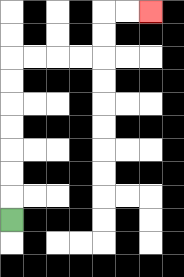{'start': '[0, 9]', 'end': '[6, 0]', 'path_directions': 'U,U,U,U,U,U,U,R,R,R,R,U,U,R,R', 'path_coordinates': '[[0, 9], [0, 8], [0, 7], [0, 6], [0, 5], [0, 4], [0, 3], [0, 2], [1, 2], [2, 2], [3, 2], [4, 2], [4, 1], [4, 0], [5, 0], [6, 0]]'}